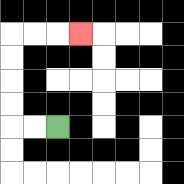{'start': '[2, 5]', 'end': '[3, 1]', 'path_directions': 'L,L,U,U,U,U,R,R,R', 'path_coordinates': '[[2, 5], [1, 5], [0, 5], [0, 4], [0, 3], [0, 2], [0, 1], [1, 1], [2, 1], [3, 1]]'}